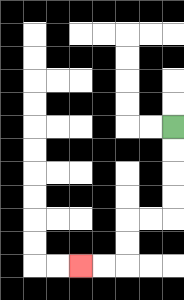{'start': '[7, 5]', 'end': '[3, 11]', 'path_directions': 'D,D,D,D,L,L,D,D,L,L', 'path_coordinates': '[[7, 5], [7, 6], [7, 7], [7, 8], [7, 9], [6, 9], [5, 9], [5, 10], [5, 11], [4, 11], [3, 11]]'}